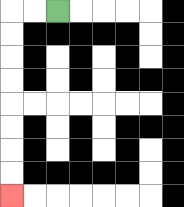{'start': '[2, 0]', 'end': '[0, 8]', 'path_directions': 'L,L,D,D,D,D,D,D,D,D', 'path_coordinates': '[[2, 0], [1, 0], [0, 0], [0, 1], [0, 2], [0, 3], [0, 4], [0, 5], [0, 6], [0, 7], [0, 8]]'}